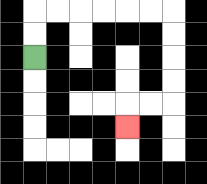{'start': '[1, 2]', 'end': '[5, 5]', 'path_directions': 'U,U,R,R,R,R,R,R,D,D,D,D,L,L,D', 'path_coordinates': '[[1, 2], [1, 1], [1, 0], [2, 0], [3, 0], [4, 0], [5, 0], [6, 0], [7, 0], [7, 1], [7, 2], [7, 3], [7, 4], [6, 4], [5, 4], [5, 5]]'}